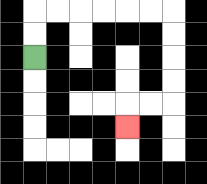{'start': '[1, 2]', 'end': '[5, 5]', 'path_directions': 'U,U,R,R,R,R,R,R,D,D,D,D,L,L,D', 'path_coordinates': '[[1, 2], [1, 1], [1, 0], [2, 0], [3, 0], [4, 0], [5, 0], [6, 0], [7, 0], [7, 1], [7, 2], [7, 3], [7, 4], [6, 4], [5, 4], [5, 5]]'}